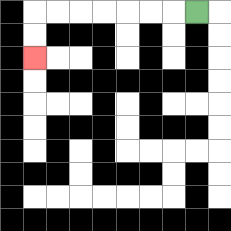{'start': '[8, 0]', 'end': '[1, 2]', 'path_directions': 'L,L,L,L,L,L,L,D,D', 'path_coordinates': '[[8, 0], [7, 0], [6, 0], [5, 0], [4, 0], [3, 0], [2, 0], [1, 0], [1, 1], [1, 2]]'}